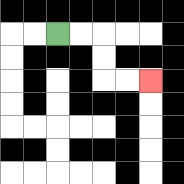{'start': '[2, 1]', 'end': '[6, 3]', 'path_directions': 'R,R,D,D,R,R', 'path_coordinates': '[[2, 1], [3, 1], [4, 1], [4, 2], [4, 3], [5, 3], [6, 3]]'}